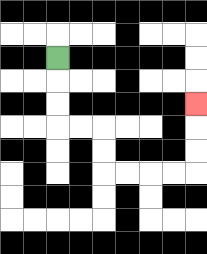{'start': '[2, 2]', 'end': '[8, 4]', 'path_directions': 'D,D,D,R,R,D,D,R,R,R,R,U,U,U', 'path_coordinates': '[[2, 2], [2, 3], [2, 4], [2, 5], [3, 5], [4, 5], [4, 6], [4, 7], [5, 7], [6, 7], [7, 7], [8, 7], [8, 6], [8, 5], [8, 4]]'}